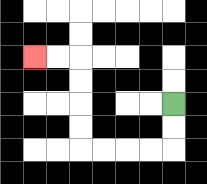{'start': '[7, 4]', 'end': '[1, 2]', 'path_directions': 'D,D,L,L,L,L,U,U,U,U,L,L', 'path_coordinates': '[[7, 4], [7, 5], [7, 6], [6, 6], [5, 6], [4, 6], [3, 6], [3, 5], [3, 4], [3, 3], [3, 2], [2, 2], [1, 2]]'}